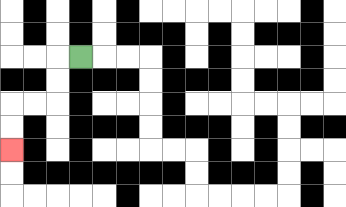{'start': '[3, 2]', 'end': '[0, 6]', 'path_directions': 'L,D,D,L,L,D,D', 'path_coordinates': '[[3, 2], [2, 2], [2, 3], [2, 4], [1, 4], [0, 4], [0, 5], [0, 6]]'}